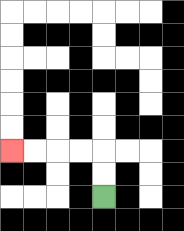{'start': '[4, 8]', 'end': '[0, 6]', 'path_directions': 'U,U,L,L,L,L', 'path_coordinates': '[[4, 8], [4, 7], [4, 6], [3, 6], [2, 6], [1, 6], [0, 6]]'}